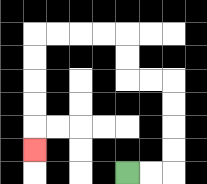{'start': '[5, 7]', 'end': '[1, 6]', 'path_directions': 'R,R,U,U,U,U,L,L,U,U,L,L,L,L,D,D,D,D,D', 'path_coordinates': '[[5, 7], [6, 7], [7, 7], [7, 6], [7, 5], [7, 4], [7, 3], [6, 3], [5, 3], [5, 2], [5, 1], [4, 1], [3, 1], [2, 1], [1, 1], [1, 2], [1, 3], [1, 4], [1, 5], [1, 6]]'}